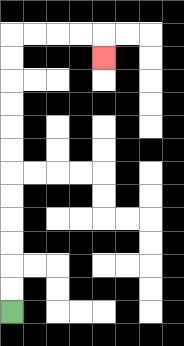{'start': '[0, 13]', 'end': '[4, 2]', 'path_directions': 'U,U,U,U,U,U,U,U,U,U,U,U,R,R,R,R,D', 'path_coordinates': '[[0, 13], [0, 12], [0, 11], [0, 10], [0, 9], [0, 8], [0, 7], [0, 6], [0, 5], [0, 4], [0, 3], [0, 2], [0, 1], [1, 1], [2, 1], [3, 1], [4, 1], [4, 2]]'}